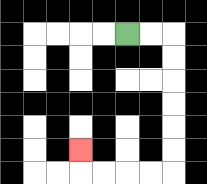{'start': '[5, 1]', 'end': '[3, 6]', 'path_directions': 'R,R,D,D,D,D,D,D,L,L,L,L,U', 'path_coordinates': '[[5, 1], [6, 1], [7, 1], [7, 2], [7, 3], [7, 4], [7, 5], [7, 6], [7, 7], [6, 7], [5, 7], [4, 7], [3, 7], [3, 6]]'}